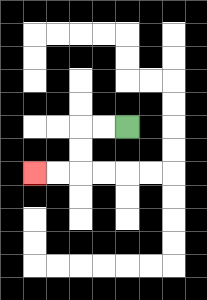{'start': '[5, 5]', 'end': '[1, 7]', 'path_directions': 'L,L,D,D,L,L', 'path_coordinates': '[[5, 5], [4, 5], [3, 5], [3, 6], [3, 7], [2, 7], [1, 7]]'}